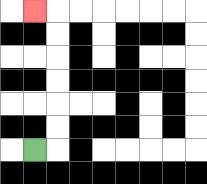{'start': '[1, 6]', 'end': '[1, 0]', 'path_directions': 'R,U,U,U,U,U,U,L', 'path_coordinates': '[[1, 6], [2, 6], [2, 5], [2, 4], [2, 3], [2, 2], [2, 1], [2, 0], [1, 0]]'}